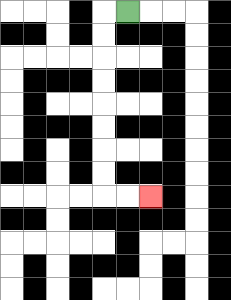{'start': '[5, 0]', 'end': '[6, 8]', 'path_directions': 'L,D,D,D,D,D,D,D,D,R,R', 'path_coordinates': '[[5, 0], [4, 0], [4, 1], [4, 2], [4, 3], [4, 4], [4, 5], [4, 6], [4, 7], [4, 8], [5, 8], [6, 8]]'}